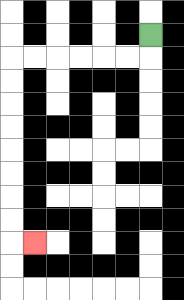{'start': '[6, 1]', 'end': '[1, 10]', 'path_directions': 'D,L,L,L,L,L,L,D,D,D,D,D,D,D,D,R', 'path_coordinates': '[[6, 1], [6, 2], [5, 2], [4, 2], [3, 2], [2, 2], [1, 2], [0, 2], [0, 3], [0, 4], [0, 5], [0, 6], [0, 7], [0, 8], [0, 9], [0, 10], [1, 10]]'}